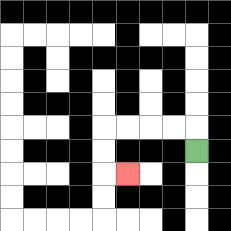{'start': '[8, 6]', 'end': '[5, 7]', 'path_directions': 'U,L,L,L,L,D,D,R', 'path_coordinates': '[[8, 6], [8, 5], [7, 5], [6, 5], [5, 5], [4, 5], [4, 6], [4, 7], [5, 7]]'}